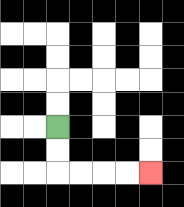{'start': '[2, 5]', 'end': '[6, 7]', 'path_directions': 'D,D,R,R,R,R', 'path_coordinates': '[[2, 5], [2, 6], [2, 7], [3, 7], [4, 7], [5, 7], [6, 7]]'}